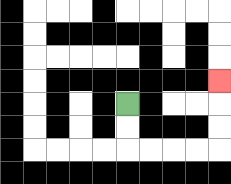{'start': '[5, 4]', 'end': '[9, 3]', 'path_directions': 'D,D,R,R,R,R,U,U,U', 'path_coordinates': '[[5, 4], [5, 5], [5, 6], [6, 6], [7, 6], [8, 6], [9, 6], [9, 5], [9, 4], [9, 3]]'}